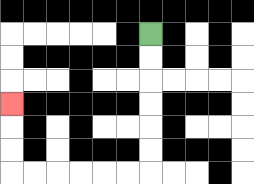{'start': '[6, 1]', 'end': '[0, 4]', 'path_directions': 'D,D,D,D,D,D,L,L,L,L,L,L,U,U,U', 'path_coordinates': '[[6, 1], [6, 2], [6, 3], [6, 4], [6, 5], [6, 6], [6, 7], [5, 7], [4, 7], [3, 7], [2, 7], [1, 7], [0, 7], [0, 6], [0, 5], [0, 4]]'}